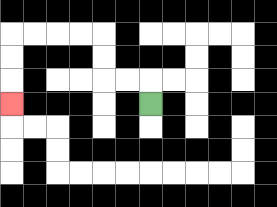{'start': '[6, 4]', 'end': '[0, 4]', 'path_directions': 'U,L,L,U,U,L,L,L,L,D,D,D', 'path_coordinates': '[[6, 4], [6, 3], [5, 3], [4, 3], [4, 2], [4, 1], [3, 1], [2, 1], [1, 1], [0, 1], [0, 2], [0, 3], [0, 4]]'}